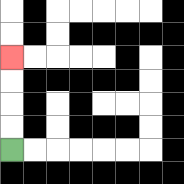{'start': '[0, 6]', 'end': '[0, 2]', 'path_directions': 'U,U,U,U', 'path_coordinates': '[[0, 6], [0, 5], [0, 4], [0, 3], [0, 2]]'}